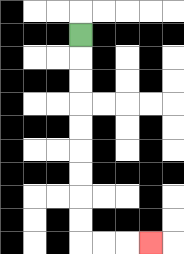{'start': '[3, 1]', 'end': '[6, 10]', 'path_directions': 'D,D,D,D,D,D,D,D,D,R,R,R', 'path_coordinates': '[[3, 1], [3, 2], [3, 3], [3, 4], [3, 5], [3, 6], [3, 7], [3, 8], [3, 9], [3, 10], [4, 10], [5, 10], [6, 10]]'}